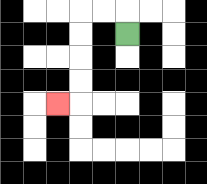{'start': '[5, 1]', 'end': '[2, 4]', 'path_directions': 'U,L,L,D,D,D,D,L', 'path_coordinates': '[[5, 1], [5, 0], [4, 0], [3, 0], [3, 1], [3, 2], [3, 3], [3, 4], [2, 4]]'}